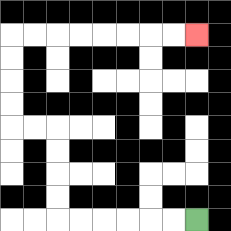{'start': '[8, 9]', 'end': '[8, 1]', 'path_directions': 'L,L,L,L,L,L,U,U,U,U,L,L,U,U,U,U,R,R,R,R,R,R,R,R', 'path_coordinates': '[[8, 9], [7, 9], [6, 9], [5, 9], [4, 9], [3, 9], [2, 9], [2, 8], [2, 7], [2, 6], [2, 5], [1, 5], [0, 5], [0, 4], [0, 3], [0, 2], [0, 1], [1, 1], [2, 1], [3, 1], [4, 1], [5, 1], [6, 1], [7, 1], [8, 1]]'}